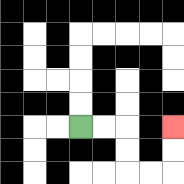{'start': '[3, 5]', 'end': '[7, 5]', 'path_directions': 'R,R,D,D,R,R,U,U', 'path_coordinates': '[[3, 5], [4, 5], [5, 5], [5, 6], [5, 7], [6, 7], [7, 7], [7, 6], [7, 5]]'}